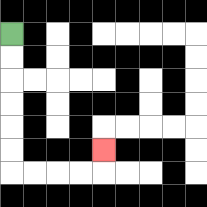{'start': '[0, 1]', 'end': '[4, 6]', 'path_directions': 'D,D,D,D,D,D,R,R,R,R,U', 'path_coordinates': '[[0, 1], [0, 2], [0, 3], [0, 4], [0, 5], [0, 6], [0, 7], [1, 7], [2, 7], [3, 7], [4, 7], [4, 6]]'}